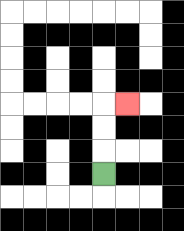{'start': '[4, 7]', 'end': '[5, 4]', 'path_directions': 'U,U,U,R', 'path_coordinates': '[[4, 7], [4, 6], [4, 5], [4, 4], [5, 4]]'}